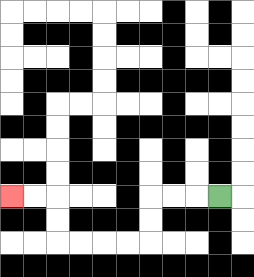{'start': '[9, 8]', 'end': '[0, 8]', 'path_directions': 'L,L,L,D,D,L,L,L,L,U,U,L,L', 'path_coordinates': '[[9, 8], [8, 8], [7, 8], [6, 8], [6, 9], [6, 10], [5, 10], [4, 10], [3, 10], [2, 10], [2, 9], [2, 8], [1, 8], [0, 8]]'}